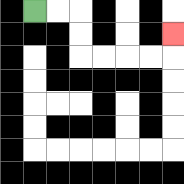{'start': '[1, 0]', 'end': '[7, 1]', 'path_directions': 'R,R,D,D,R,R,R,R,U', 'path_coordinates': '[[1, 0], [2, 0], [3, 0], [3, 1], [3, 2], [4, 2], [5, 2], [6, 2], [7, 2], [7, 1]]'}